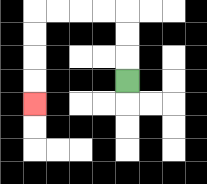{'start': '[5, 3]', 'end': '[1, 4]', 'path_directions': 'U,U,U,L,L,L,L,D,D,D,D', 'path_coordinates': '[[5, 3], [5, 2], [5, 1], [5, 0], [4, 0], [3, 0], [2, 0], [1, 0], [1, 1], [1, 2], [1, 3], [1, 4]]'}